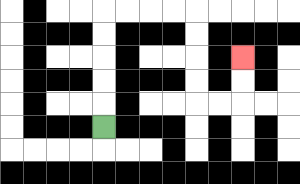{'start': '[4, 5]', 'end': '[10, 2]', 'path_directions': 'U,U,U,U,U,R,R,R,R,D,D,D,D,R,R,U,U', 'path_coordinates': '[[4, 5], [4, 4], [4, 3], [4, 2], [4, 1], [4, 0], [5, 0], [6, 0], [7, 0], [8, 0], [8, 1], [8, 2], [8, 3], [8, 4], [9, 4], [10, 4], [10, 3], [10, 2]]'}